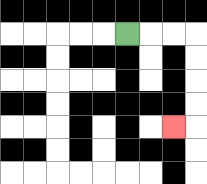{'start': '[5, 1]', 'end': '[7, 5]', 'path_directions': 'R,R,R,D,D,D,D,L', 'path_coordinates': '[[5, 1], [6, 1], [7, 1], [8, 1], [8, 2], [8, 3], [8, 4], [8, 5], [7, 5]]'}